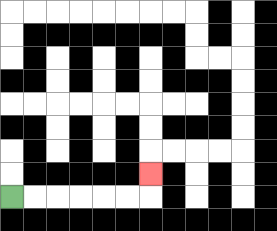{'start': '[0, 8]', 'end': '[6, 7]', 'path_directions': 'R,R,R,R,R,R,U', 'path_coordinates': '[[0, 8], [1, 8], [2, 8], [3, 8], [4, 8], [5, 8], [6, 8], [6, 7]]'}